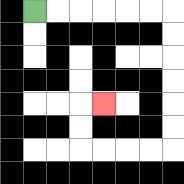{'start': '[1, 0]', 'end': '[4, 4]', 'path_directions': 'R,R,R,R,R,R,D,D,D,D,D,D,L,L,L,L,U,U,R', 'path_coordinates': '[[1, 0], [2, 0], [3, 0], [4, 0], [5, 0], [6, 0], [7, 0], [7, 1], [7, 2], [7, 3], [7, 4], [7, 5], [7, 6], [6, 6], [5, 6], [4, 6], [3, 6], [3, 5], [3, 4], [4, 4]]'}